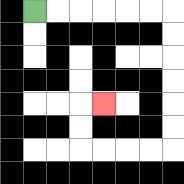{'start': '[1, 0]', 'end': '[4, 4]', 'path_directions': 'R,R,R,R,R,R,D,D,D,D,D,D,L,L,L,L,U,U,R', 'path_coordinates': '[[1, 0], [2, 0], [3, 0], [4, 0], [5, 0], [6, 0], [7, 0], [7, 1], [7, 2], [7, 3], [7, 4], [7, 5], [7, 6], [6, 6], [5, 6], [4, 6], [3, 6], [3, 5], [3, 4], [4, 4]]'}